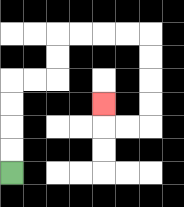{'start': '[0, 7]', 'end': '[4, 4]', 'path_directions': 'U,U,U,U,R,R,U,U,R,R,R,R,D,D,D,D,L,L,U', 'path_coordinates': '[[0, 7], [0, 6], [0, 5], [0, 4], [0, 3], [1, 3], [2, 3], [2, 2], [2, 1], [3, 1], [4, 1], [5, 1], [6, 1], [6, 2], [6, 3], [6, 4], [6, 5], [5, 5], [4, 5], [4, 4]]'}